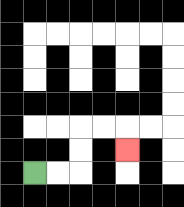{'start': '[1, 7]', 'end': '[5, 6]', 'path_directions': 'R,R,U,U,R,R,D', 'path_coordinates': '[[1, 7], [2, 7], [3, 7], [3, 6], [3, 5], [4, 5], [5, 5], [5, 6]]'}